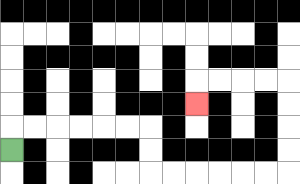{'start': '[0, 6]', 'end': '[8, 4]', 'path_directions': 'U,R,R,R,R,R,R,D,D,R,R,R,R,R,R,U,U,U,U,L,L,L,L,D', 'path_coordinates': '[[0, 6], [0, 5], [1, 5], [2, 5], [3, 5], [4, 5], [5, 5], [6, 5], [6, 6], [6, 7], [7, 7], [8, 7], [9, 7], [10, 7], [11, 7], [12, 7], [12, 6], [12, 5], [12, 4], [12, 3], [11, 3], [10, 3], [9, 3], [8, 3], [8, 4]]'}